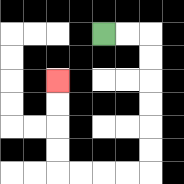{'start': '[4, 1]', 'end': '[2, 3]', 'path_directions': 'R,R,D,D,D,D,D,D,L,L,L,L,U,U,U,U', 'path_coordinates': '[[4, 1], [5, 1], [6, 1], [6, 2], [6, 3], [6, 4], [6, 5], [6, 6], [6, 7], [5, 7], [4, 7], [3, 7], [2, 7], [2, 6], [2, 5], [2, 4], [2, 3]]'}